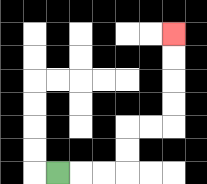{'start': '[2, 7]', 'end': '[7, 1]', 'path_directions': 'R,R,R,U,U,R,R,U,U,U,U', 'path_coordinates': '[[2, 7], [3, 7], [4, 7], [5, 7], [5, 6], [5, 5], [6, 5], [7, 5], [7, 4], [7, 3], [7, 2], [7, 1]]'}